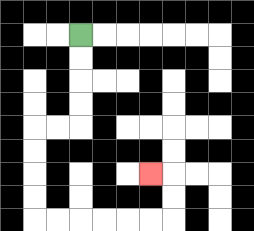{'start': '[3, 1]', 'end': '[6, 7]', 'path_directions': 'D,D,D,D,L,L,D,D,D,D,R,R,R,R,R,R,U,U,L', 'path_coordinates': '[[3, 1], [3, 2], [3, 3], [3, 4], [3, 5], [2, 5], [1, 5], [1, 6], [1, 7], [1, 8], [1, 9], [2, 9], [3, 9], [4, 9], [5, 9], [6, 9], [7, 9], [7, 8], [7, 7], [6, 7]]'}